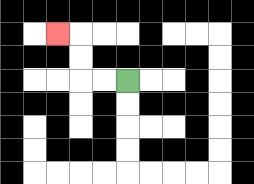{'start': '[5, 3]', 'end': '[2, 1]', 'path_directions': 'L,L,U,U,L', 'path_coordinates': '[[5, 3], [4, 3], [3, 3], [3, 2], [3, 1], [2, 1]]'}